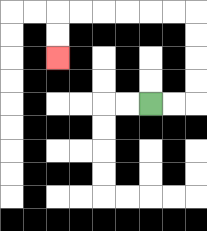{'start': '[6, 4]', 'end': '[2, 2]', 'path_directions': 'R,R,U,U,U,U,L,L,L,L,L,L,D,D', 'path_coordinates': '[[6, 4], [7, 4], [8, 4], [8, 3], [8, 2], [8, 1], [8, 0], [7, 0], [6, 0], [5, 0], [4, 0], [3, 0], [2, 0], [2, 1], [2, 2]]'}